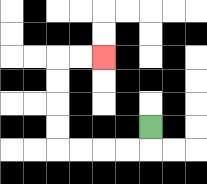{'start': '[6, 5]', 'end': '[4, 2]', 'path_directions': 'D,L,L,L,L,U,U,U,U,R,R', 'path_coordinates': '[[6, 5], [6, 6], [5, 6], [4, 6], [3, 6], [2, 6], [2, 5], [2, 4], [2, 3], [2, 2], [3, 2], [4, 2]]'}